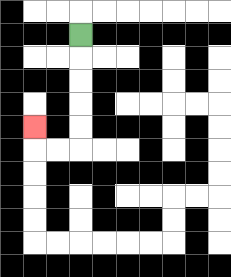{'start': '[3, 1]', 'end': '[1, 5]', 'path_directions': 'D,D,D,D,D,L,L,U', 'path_coordinates': '[[3, 1], [3, 2], [3, 3], [3, 4], [3, 5], [3, 6], [2, 6], [1, 6], [1, 5]]'}